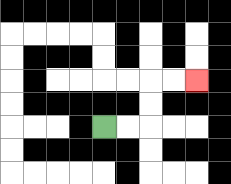{'start': '[4, 5]', 'end': '[8, 3]', 'path_directions': 'R,R,U,U,R,R', 'path_coordinates': '[[4, 5], [5, 5], [6, 5], [6, 4], [6, 3], [7, 3], [8, 3]]'}